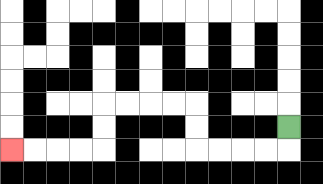{'start': '[12, 5]', 'end': '[0, 6]', 'path_directions': 'D,L,L,L,L,U,U,L,L,L,L,D,D,L,L,L,L', 'path_coordinates': '[[12, 5], [12, 6], [11, 6], [10, 6], [9, 6], [8, 6], [8, 5], [8, 4], [7, 4], [6, 4], [5, 4], [4, 4], [4, 5], [4, 6], [3, 6], [2, 6], [1, 6], [0, 6]]'}